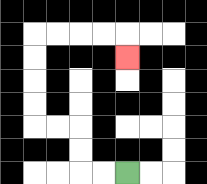{'start': '[5, 7]', 'end': '[5, 2]', 'path_directions': 'L,L,U,U,L,L,U,U,U,U,R,R,R,R,D', 'path_coordinates': '[[5, 7], [4, 7], [3, 7], [3, 6], [3, 5], [2, 5], [1, 5], [1, 4], [1, 3], [1, 2], [1, 1], [2, 1], [3, 1], [4, 1], [5, 1], [5, 2]]'}